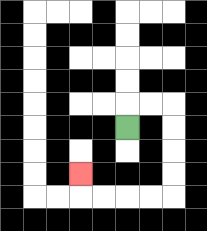{'start': '[5, 5]', 'end': '[3, 7]', 'path_directions': 'U,R,R,D,D,D,D,L,L,L,L,U', 'path_coordinates': '[[5, 5], [5, 4], [6, 4], [7, 4], [7, 5], [7, 6], [7, 7], [7, 8], [6, 8], [5, 8], [4, 8], [3, 8], [3, 7]]'}